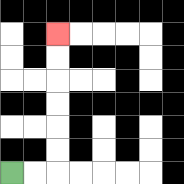{'start': '[0, 7]', 'end': '[2, 1]', 'path_directions': 'R,R,U,U,U,U,U,U', 'path_coordinates': '[[0, 7], [1, 7], [2, 7], [2, 6], [2, 5], [2, 4], [2, 3], [2, 2], [2, 1]]'}